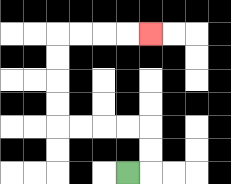{'start': '[5, 7]', 'end': '[6, 1]', 'path_directions': 'R,U,U,L,L,L,L,U,U,U,U,R,R,R,R', 'path_coordinates': '[[5, 7], [6, 7], [6, 6], [6, 5], [5, 5], [4, 5], [3, 5], [2, 5], [2, 4], [2, 3], [2, 2], [2, 1], [3, 1], [4, 1], [5, 1], [6, 1]]'}